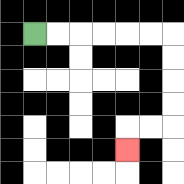{'start': '[1, 1]', 'end': '[5, 6]', 'path_directions': 'R,R,R,R,R,R,D,D,D,D,L,L,D', 'path_coordinates': '[[1, 1], [2, 1], [3, 1], [4, 1], [5, 1], [6, 1], [7, 1], [7, 2], [7, 3], [7, 4], [7, 5], [6, 5], [5, 5], [5, 6]]'}